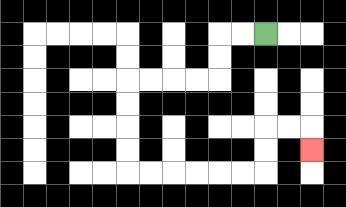{'start': '[11, 1]', 'end': '[13, 6]', 'path_directions': 'L,L,D,D,L,L,L,L,D,D,D,D,R,R,R,R,R,R,U,U,R,R,D', 'path_coordinates': '[[11, 1], [10, 1], [9, 1], [9, 2], [9, 3], [8, 3], [7, 3], [6, 3], [5, 3], [5, 4], [5, 5], [5, 6], [5, 7], [6, 7], [7, 7], [8, 7], [9, 7], [10, 7], [11, 7], [11, 6], [11, 5], [12, 5], [13, 5], [13, 6]]'}